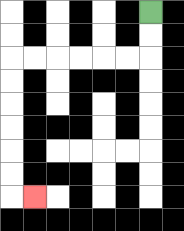{'start': '[6, 0]', 'end': '[1, 8]', 'path_directions': 'D,D,L,L,L,L,L,L,D,D,D,D,D,D,R', 'path_coordinates': '[[6, 0], [6, 1], [6, 2], [5, 2], [4, 2], [3, 2], [2, 2], [1, 2], [0, 2], [0, 3], [0, 4], [0, 5], [0, 6], [0, 7], [0, 8], [1, 8]]'}